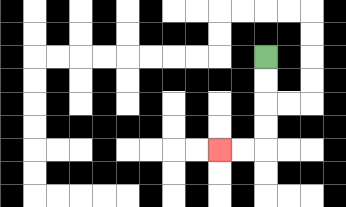{'start': '[11, 2]', 'end': '[9, 6]', 'path_directions': 'D,D,D,D,L,L', 'path_coordinates': '[[11, 2], [11, 3], [11, 4], [11, 5], [11, 6], [10, 6], [9, 6]]'}